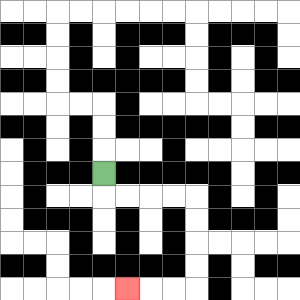{'start': '[4, 7]', 'end': '[5, 12]', 'path_directions': 'D,R,R,R,R,D,D,D,D,L,L,L', 'path_coordinates': '[[4, 7], [4, 8], [5, 8], [6, 8], [7, 8], [8, 8], [8, 9], [8, 10], [8, 11], [8, 12], [7, 12], [6, 12], [5, 12]]'}